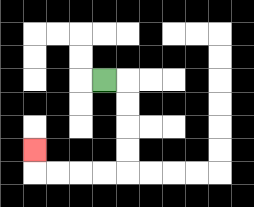{'start': '[4, 3]', 'end': '[1, 6]', 'path_directions': 'R,D,D,D,D,L,L,L,L,U', 'path_coordinates': '[[4, 3], [5, 3], [5, 4], [5, 5], [5, 6], [5, 7], [4, 7], [3, 7], [2, 7], [1, 7], [1, 6]]'}